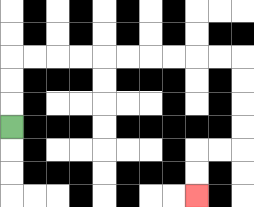{'start': '[0, 5]', 'end': '[8, 8]', 'path_directions': 'U,U,U,R,R,R,R,R,R,R,R,R,R,D,D,D,D,L,L,D,D', 'path_coordinates': '[[0, 5], [0, 4], [0, 3], [0, 2], [1, 2], [2, 2], [3, 2], [4, 2], [5, 2], [6, 2], [7, 2], [8, 2], [9, 2], [10, 2], [10, 3], [10, 4], [10, 5], [10, 6], [9, 6], [8, 6], [8, 7], [8, 8]]'}